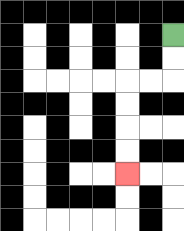{'start': '[7, 1]', 'end': '[5, 7]', 'path_directions': 'D,D,L,L,D,D,D,D', 'path_coordinates': '[[7, 1], [7, 2], [7, 3], [6, 3], [5, 3], [5, 4], [5, 5], [5, 6], [5, 7]]'}